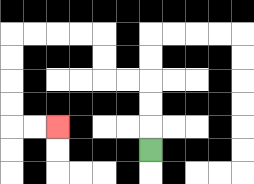{'start': '[6, 6]', 'end': '[2, 5]', 'path_directions': 'U,U,U,L,L,U,U,L,L,L,L,D,D,D,D,R,R', 'path_coordinates': '[[6, 6], [6, 5], [6, 4], [6, 3], [5, 3], [4, 3], [4, 2], [4, 1], [3, 1], [2, 1], [1, 1], [0, 1], [0, 2], [0, 3], [0, 4], [0, 5], [1, 5], [2, 5]]'}